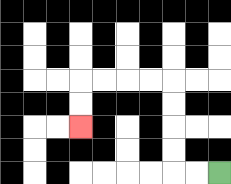{'start': '[9, 7]', 'end': '[3, 5]', 'path_directions': 'L,L,U,U,U,U,L,L,L,L,D,D', 'path_coordinates': '[[9, 7], [8, 7], [7, 7], [7, 6], [7, 5], [7, 4], [7, 3], [6, 3], [5, 3], [4, 3], [3, 3], [3, 4], [3, 5]]'}